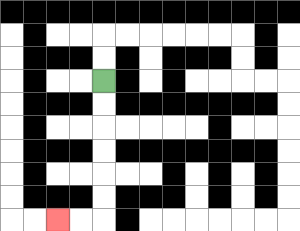{'start': '[4, 3]', 'end': '[2, 9]', 'path_directions': 'D,D,D,D,D,D,L,L', 'path_coordinates': '[[4, 3], [4, 4], [4, 5], [4, 6], [4, 7], [4, 8], [4, 9], [3, 9], [2, 9]]'}